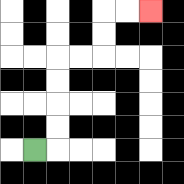{'start': '[1, 6]', 'end': '[6, 0]', 'path_directions': 'R,U,U,U,U,R,R,U,U,R,R', 'path_coordinates': '[[1, 6], [2, 6], [2, 5], [2, 4], [2, 3], [2, 2], [3, 2], [4, 2], [4, 1], [4, 0], [5, 0], [6, 0]]'}